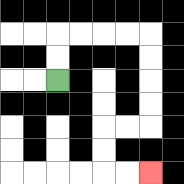{'start': '[2, 3]', 'end': '[6, 7]', 'path_directions': 'U,U,R,R,R,R,D,D,D,D,L,L,D,D,R,R', 'path_coordinates': '[[2, 3], [2, 2], [2, 1], [3, 1], [4, 1], [5, 1], [6, 1], [6, 2], [6, 3], [6, 4], [6, 5], [5, 5], [4, 5], [4, 6], [4, 7], [5, 7], [6, 7]]'}